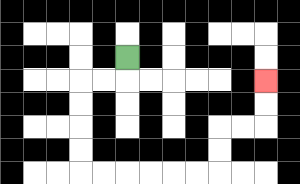{'start': '[5, 2]', 'end': '[11, 3]', 'path_directions': 'D,L,L,D,D,D,D,R,R,R,R,R,R,U,U,R,R,U,U', 'path_coordinates': '[[5, 2], [5, 3], [4, 3], [3, 3], [3, 4], [3, 5], [3, 6], [3, 7], [4, 7], [5, 7], [6, 7], [7, 7], [8, 7], [9, 7], [9, 6], [9, 5], [10, 5], [11, 5], [11, 4], [11, 3]]'}